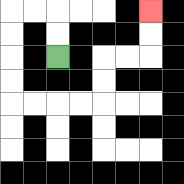{'start': '[2, 2]', 'end': '[6, 0]', 'path_directions': 'U,U,L,L,D,D,D,D,R,R,R,R,U,U,R,R,U,U', 'path_coordinates': '[[2, 2], [2, 1], [2, 0], [1, 0], [0, 0], [0, 1], [0, 2], [0, 3], [0, 4], [1, 4], [2, 4], [3, 4], [4, 4], [4, 3], [4, 2], [5, 2], [6, 2], [6, 1], [6, 0]]'}